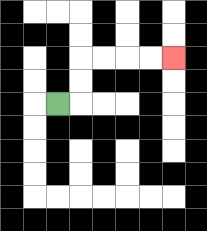{'start': '[2, 4]', 'end': '[7, 2]', 'path_directions': 'R,U,U,R,R,R,R', 'path_coordinates': '[[2, 4], [3, 4], [3, 3], [3, 2], [4, 2], [5, 2], [6, 2], [7, 2]]'}